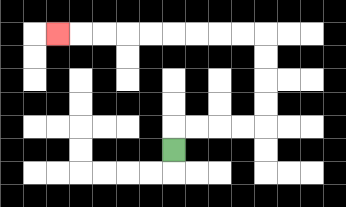{'start': '[7, 6]', 'end': '[2, 1]', 'path_directions': 'U,R,R,R,R,U,U,U,U,L,L,L,L,L,L,L,L,L', 'path_coordinates': '[[7, 6], [7, 5], [8, 5], [9, 5], [10, 5], [11, 5], [11, 4], [11, 3], [11, 2], [11, 1], [10, 1], [9, 1], [8, 1], [7, 1], [6, 1], [5, 1], [4, 1], [3, 1], [2, 1]]'}